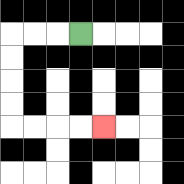{'start': '[3, 1]', 'end': '[4, 5]', 'path_directions': 'L,L,L,D,D,D,D,R,R,R,R', 'path_coordinates': '[[3, 1], [2, 1], [1, 1], [0, 1], [0, 2], [0, 3], [0, 4], [0, 5], [1, 5], [2, 5], [3, 5], [4, 5]]'}